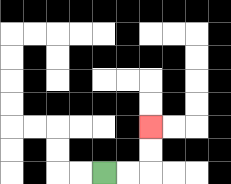{'start': '[4, 7]', 'end': '[6, 5]', 'path_directions': 'R,R,U,U', 'path_coordinates': '[[4, 7], [5, 7], [6, 7], [6, 6], [6, 5]]'}